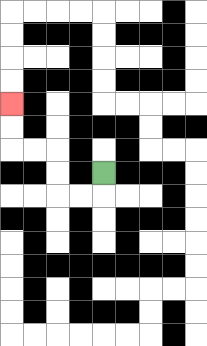{'start': '[4, 7]', 'end': '[0, 4]', 'path_directions': 'D,L,L,U,U,L,L,U,U', 'path_coordinates': '[[4, 7], [4, 8], [3, 8], [2, 8], [2, 7], [2, 6], [1, 6], [0, 6], [0, 5], [0, 4]]'}